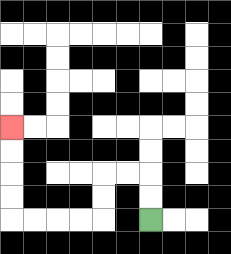{'start': '[6, 9]', 'end': '[0, 5]', 'path_directions': 'U,U,L,L,D,D,L,L,L,L,U,U,U,U', 'path_coordinates': '[[6, 9], [6, 8], [6, 7], [5, 7], [4, 7], [4, 8], [4, 9], [3, 9], [2, 9], [1, 9], [0, 9], [0, 8], [0, 7], [0, 6], [0, 5]]'}